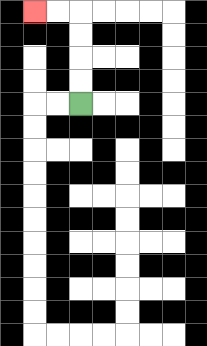{'start': '[3, 4]', 'end': '[1, 0]', 'path_directions': 'U,U,U,U,L,L', 'path_coordinates': '[[3, 4], [3, 3], [3, 2], [3, 1], [3, 0], [2, 0], [1, 0]]'}